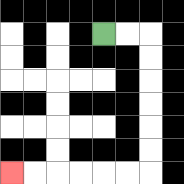{'start': '[4, 1]', 'end': '[0, 7]', 'path_directions': 'R,R,D,D,D,D,D,D,L,L,L,L,L,L', 'path_coordinates': '[[4, 1], [5, 1], [6, 1], [6, 2], [6, 3], [6, 4], [6, 5], [6, 6], [6, 7], [5, 7], [4, 7], [3, 7], [2, 7], [1, 7], [0, 7]]'}